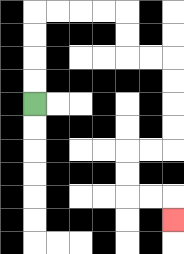{'start': '[1, 4]', 'end': '[7, 9]', 'path_directions': 'U,U,U,U,R,R,R,R,D,D,R,R,D,D,D,D,L,L,D,D,R,R,D', 'path_coordinates': '[[1, 4], [1, 3], [1, 2], [1, 1], [1, 0], [2, 0], [3, 0], [4, 0], [5, 0], [5, 1], [5, 2], [6, 2], [7, 2], [7, 3], [7, 4], [7, 5], [7, 6], [6, 6], [5, 6], [5, 7], [5, 8], [6, 8], [7, 8], [7, 9]]'}